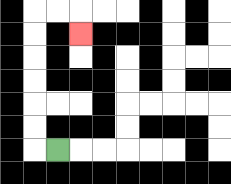{'start': '[2, 6]', 'end': '[3, 1]', 'path_directions': 'L,U,U,U,U,U,U,R,R,D', 'path_coordinates': '[[2, 6], [1, 6], [1, 5], [1, 4], [1, 3], [1, 2], [1, 1], [1, 0], [2, 0], [3, 0], [3, 1]]'}